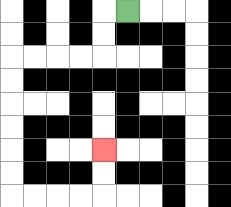{'start': '[5, 0]', 'end': '[4, 6]', 'path_directions': 'L,D,D,L,L,L,L,D,D,D,D,D,D,R,R,R,R,U,U', 'path_coordinates': '[[5, 0], [4, 0], [4, 1], [4, 2], [3, 2], [2, 2], [1, 2], [0, 2], [0, 3], [0, 4], [0, 5], [0, 6], [0, 7], [0, 8], [1, 8], [2, 8], [3, 8], [4, 8], [4, 7], [4, 6]]'}